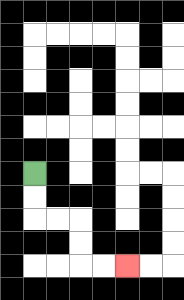{'start': '[1, 7]', 'end': '[5, 11]', 'path_directions': 'D,D,R,R,D,D,R,R', 'path_coordinates': '[[1, 7], [1, 8], [1, 9], [2, 9], [3, 9], [3, 10], [3, 11], [4, 11], [5, 11]]'}